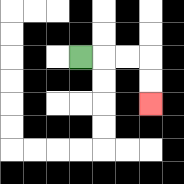{'start': '[3, 2]', 'end': '[6, 4]', 'path_directions': 'R,R,R,D,D', 'path_coordinates': '[[3, 2], [4, 2], [5, 2], [6, 2], [6, 3], [6, 4]]'}